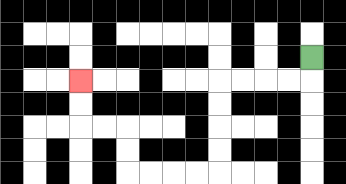{'start': '[13, 2]', 'end': '[3, 3]', 'path_directions': 'D,L,L,L,L,D,D,D,D,L,L,L,L,U,U,L,L,U,U', 'path_coordinates': '[[13, 2], [13, 3], [12, 3], [11, 3], [10, 3], [9, 3], [9, 4], [9, 5], [9, 6], [9, 7], [8, 7], [7, 7], [6, 7], [5, 7], [5, 6], [5, 5], [4, 5], [3, 5], [3, 4], [3, 3]]'}